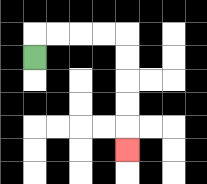{'start': '[1, 2]', 'end': '[5, 6]', 'path_directions': 'U,R,R,R,R,D,D,D,D,D', 'path_coordinates': '[[1, 2], [1, 1], [2, 1], [3, 1], [4, 1], [5, 1], [5, 2], [5, 3], [5, 4], [5, 5], [5, 6]]'}